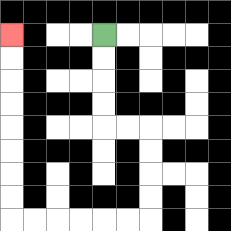{'start': '[4, 1]', 'end': '[0, 1]', 'path_directions': 'D,D,D,D,R,R,D,D,D,D,L,L,L,L,L,L,U,U,U,U,U,U,U,U', 'path_coordinates': '[[4, 1], [4, 2], [4, 3], [4, 4], [4, 5], [5, 5], [6, 5], [6, 6], [6, 7], [6, 8], [6, 9], [5, 9], [4, 9], [3, 9], [2, 9], [1, 9], [0, 9], [0, 8], [0, 7], [0, 6], [0, 5], [0, 4], [0, 3], [0, 2], [0, 1]]'}